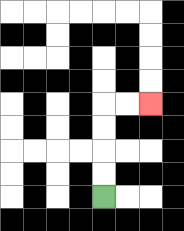{'start': '[4, 8]', 'end': '[6, 4]', 'path_directions': 'U,U,U,U,R,R', 'path_coordinates': '[[4, 8], [4, 7], [4, 6], [4, 5], [4, 4], [5, 4], [6, 4]]'}